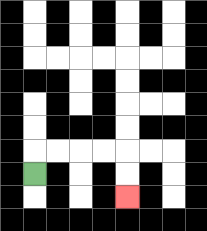{'start': '[1, 7]', 'end': '[5, 8]', 'path_directions': 'U,R,R,R,R,D,D', 'path_coordinates': '[[1, 7], [1, 6], [2, 6], [3, 6], [4, 6], [5, 6], [5, 7], [5, 8]]'}